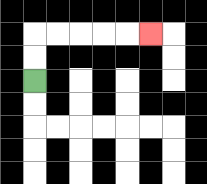{'start': '[1, 3]', 'end': '[6, 1]', 'path_directions': 'U,U,R,R,R,R,R', 'path_coordinates': '[[1, 3], [1, 2], [1, 1], [2, 1], [3, 1], [4, 1], [5, 1], [6, 1]]'}